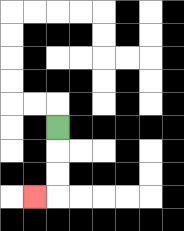{'start': '[2, 5]', 'end': '[1, 8]', 'path_directions': 'D,D,D,L', 'path_coordinates': '[[2, 5], [2, 6], [2, 7], [2, 8], [1, 8]]'}